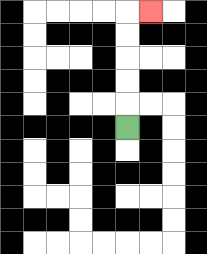{'start': '[5, 5]', 'end': '[6, 0]', 'path_directions': 'U,U,U,U,U,R', 'path_coordinates': '[[5, 5], [5, 4], [5, 3], [5, 2], [5, 1], [5, 0], [6, 0]]'}